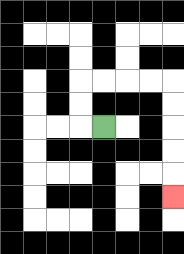{'start': '[4, 5]', 'end': '[7, 8]', 'path_directions': 'L,U,U,R,R,R,R,D,D,D,D,D', 'path_coordinates': '[[4, 5], [3, 5], [3, 4], [3, 3], [4, 3], [5, 3], [6, 3], [7, 3], [7, 4], [7, 5], [7, 6], [7, 7], [7, 8]]'}